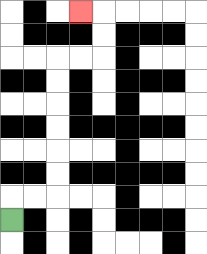{'start': '[0, 9]', 'end': '[3, 0]', 'path_directions': 'U,R,R,U,U,U,U,U,U,R,R,U,U,L', 'path_coordinates': '[[0, 9], [0, 8], [1, 8], [2, 8], [2, 7], [2, 6], [2, 5], [2, 4], [2, 3], [2, 2], [3, 2], [4, 2], [4, 1], [4, 0], [3, 0]]'}